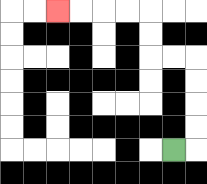{'start': '[7, 6]', 'end': '[2, 0]', 'path_directions': 'R,U,U,U,U,L,L,U,U,L,L,L,L', 'path_coordinates': '[[7, 6], [8, 6], [8, 5], [8, 4], [8, 3], [8, 2], [7, 2], [6, 2], [6, 1], [6, 0], [5, 0], [4, 0], [3, 0], [2, 0]]'}